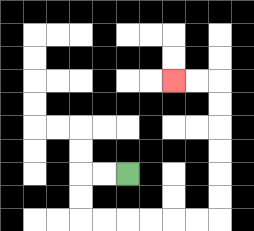{'start': '[5, 7]', 'end': '[7, 3]', 'path_directions': 'L,L,D,D,R,R,R,R,R,R,U,U,U,U,U,U,L,L', 'path_coordinates': '[[5, 7], [4, 7], [3, 7], [3, 8], [3, 9], [4, 9], [5, 9], [6, 9], [7, 9], [8, 9], [9, 9], [9, 8], [9, 7], [9, 6], [9, 5], [9, 4], [9, 3], [8, 3], [7, 3]]'}